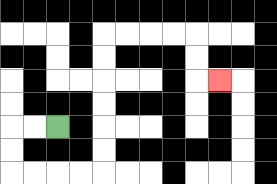{'start': '[2, 5]', 'end': '[9, 3]', 'path_directions': 'L,L,D,D,R,R,R,R,U,U,U,U,U,U,R,R,R,R,D,D,R', 'path_coordinates': '[[2, 5], [1, 5], [0, 5], [0, 6], [0, 7], [1, 7], [2, 7], [3, 7], [4, 7], [4, 6], [4, 5], [4, 4], [4, 3], [4, 2], [4, 1], [5, 1], [6, 1], [7, 1], [8, 1], [8, 2], [8, 3], [9, 3]]'}